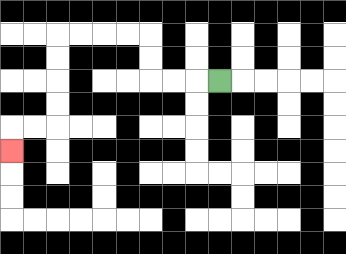{'start': '[9, 3]', 'end': '[0, 6]', 'path_directions': 'L,L,L,U,U,L,L,L,L,D,D,D,D,L,L,D', 'path_coordinates': '[[9, 3], [8, 3], [7, 3], [6, 3], [6, 2], [6, 1], [5, 1], [4, 1], [3, 1], [2, 1], [2, 2], [2, 3], [2, 4], [2, 5], [1, 5], [0, 5], [0, 6]]'}